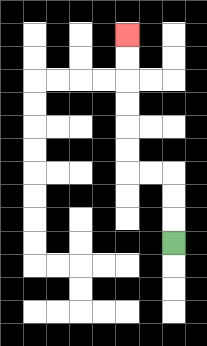{'start': '[7, 10]', 'end': '[5, 1]', 'path_directions': 'U,U,U,L,L,U,U,U,U,U,U', 'path_coordinates': '[[7, 10], [7, 9], [7, 8], [7, 7], [6, 7], [5, 7], [5, 6], [5, 5], [5, 4], [5, 3], [5, 2], [5, 1]]'}